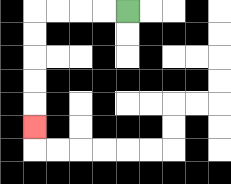{'start': '[5, 0]', 'end': '[1, 5]', 'path_directions': 'L,L,L,L,D,D,D,D,D', 'path_coordinates': '[[5, 0], [4, 0], [3, 0], [2, 0], [1, 0], [1, 1], [1, 2], [1, 3], [1, 4], [1, 5]]'}